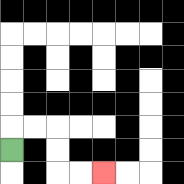{'start': '[0, 6]', 'end': '[4, 7]', 'path_directions': 'U,R,R,D,D,R,R', 'path_coordinates': '[[0, 6], [0, 5], [1, 5], [2, 5], [2, 6], [2, 7], [3, 7], [4, 7]]'}